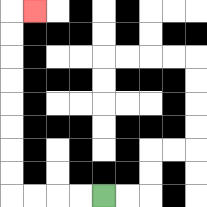{'start': '[4, 8]', 'end': '[1, 0]', 'path_directions': 'L,L,L,L,U,U,U,U,U,U,U,U,R', 'path_coordinates': '[[4, 8], [3, 8], [2, 8], [1, 8], [0, 8], [0, 7], [0, 6], [0, 5], [0, 4], [0, 3], [0, 2], [0, 1], [0, 0], [1, 0]]'}